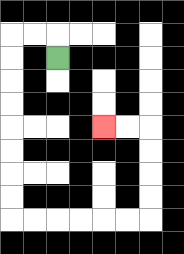{'start': '[2, 2]', 'end': '[4, 5]', 'path_directions': 'U,L,L,D,D,D,D,D,D,D,D,R,R,R,R,R,R,U,U,U,U,L,L', 'path_coordinates': '[[2, 2], [2, 1], [1, 1], [0, 1], [0, 2], [0, 3], [0, 4], [0, 5], [0, 6], [0, 7], [0, 8], [0, 9], [1, 9], [2, 9], [3, 9], [4, 9], [5, 9], [6, 9], [6, 8], [6, 7], [6, 6], [6, 5], [5, 5], [4, 5]]'}